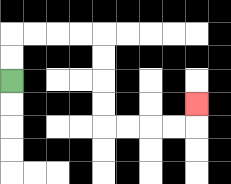{'start': '[0, 3]', 'end': '[8, 4]', 'path_directions': 'U,U,R,R,R,R,D,D,D,D,R,R,R,R,U', 'path_coordinates': '[[0, 3], [0, 2], [0, 1], [1, 1], [2, 1], [3, 1], [4, 1], [4, 2], [4, 3], [4, 4], [4, 5], [5, 5], [6, 5], [7, 5], [8, 5], [8, 4]]'}